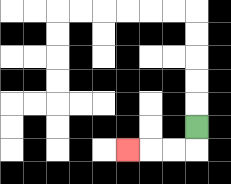{'start': '[8, 5]', 'end': '[5, 6]', 'path_directions': 'D,L,L,L', 'path_coordinates': '[[8, 5], [8, 6], [7, 6], [6, 6], [5, 6]]'}